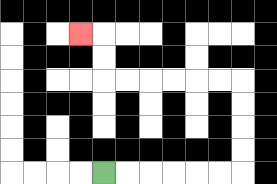{'start': '[4, 7]', 'end': '[3, 1]', 'path_directions': 'R,R,R,R,R,R,U,U,U,U,L,L,L,L,L,L,U,U,L', 'path_coordinates': '[[4, 7], [5, 7], [6, 7], [7, 7], [8, 7], [9, 7], [10, 7], [10, 6], [10, 5], [10, 4], [10, 3], [9, 3], [8, 3], [7, 3], [6, 3], [5, 3], [4, 3], [4, 2], [4, 1], [3, 1]]'}